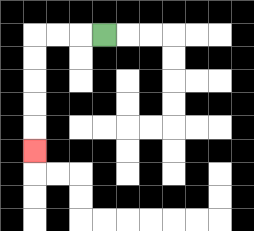{'start': '[4, 1]', 'end': '[1, 6]', 'path_directions': 'L,L,L,D,D,D,D,D', 'path_coordinates': '[[4, 1], [3, 1], [2, 1], [1, 1], [1, 2], [1, 3], [1, 4], [1, 5], [1, 6]]'}